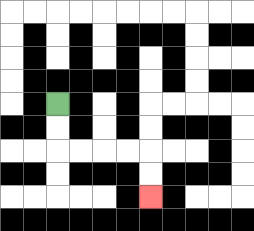{'start': '[2, 4]', 'end': '[6, 8]', 'path_directions': 'D,D,R,R,R,R,D,D', 'path_coordinates': '[[2, 4], [2, 5], [2, 6], [3, 6], [4, 6], [5, 6], [6, 6], [6, 7], [6, 8]]'}